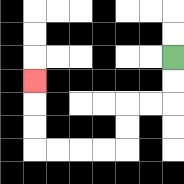{'start': '[7, 2]', 'end': '[1, 3]', 'path_directions': 'D,D,L,L,D,D,L,L,L,L,U,U,U', 'path_coordinates': '[[7, 2], [7, 3], [7, 4], [6, 4], [5, 4], [5, 5], [5, 6], [4, 6], [3, 6], [2, 6], [1, 6], [1, 5], [1, 4], [1, 3]]'}